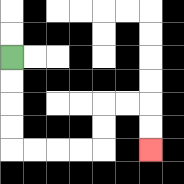{'start': '[0, 2]', 'end': '[6, 6]', 'path_directions': 'D,D,D,D,R,R,R,R,U,U,R,R,D,D', 'path_coordinates': '[[0, 2], [0, 3], [0, 4], [0, 5], [0, 6], [1, 6], [2, 6], [3, 6], [4, 6], [4, 5], [4, 4], [5, 4], [6, 4], [6, 5], [6, 6]]'}